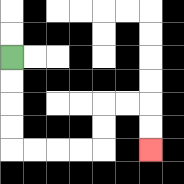{'start': '[0, 2]', 'end': '[6, 6]', 'path_directions': 'D,D,D,D,R,R,R,R,U,U,R,R,D,D', 'path_coordinates': '[[0, 2], [0, 3], [0, 4], [0, 5], [0, 6], [1, 6], [2, 6], [3, 6], [4, 6], [4, 5], [4, 4], [5, 4], [6, 4], [6, 5], [6, 6]]'}